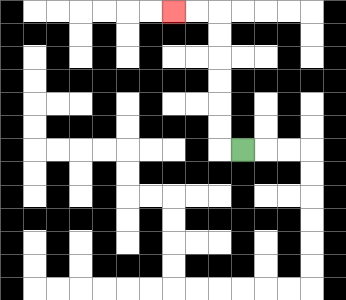{'start': '[10, 6]', 'end': '[7, 0]', 'path_directions': 'L,U,U,U,U,U,U,L,L', 'path_coordinates': '[[10, 6], [9, 6], [9, 5], [9, 4], [9, 3], [9, 2], [9, 1], [9, 0], [8, 0], [7, 0]]'}